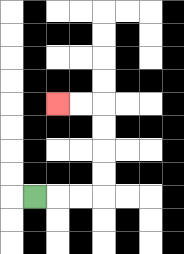{'start': '[1, 8]', 'end': '[2, 4]', 'path_directions': 'R,R,R,U,U,U,U,L,L', 'path_coordinates': '[[1, 8], [2, 8], [3, 8], [4, 8], [4, 7], [4, 6], [4, 5], [4, 4], [3, 4], [2, 4]]'}